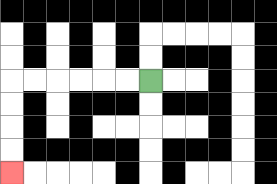{'start': '[6, 3]', 'end': '[0, 7]', 'path_directions': 'L,L,L,L,L,L,D,D,D,D', 'path_coordinates': '[[6, 3], [5, 3], [4, 3], [3, 3], [2, 3], [1, 3], [0, 3], [0, 4], [0, 5], [0, 6], [0, 7]]'}